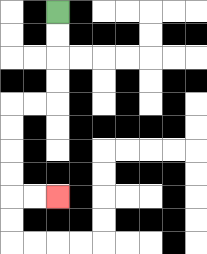{'start': '[2, 0]', 'end': '[2, 8]', 'path_directions': 'D,D,D,D,L,L,D,D,D,D,R,R', 'path_coordinates': '[[2, 0], [2, 1], [2, 2], [2, 3], [2, 4], [1, 4], [0, 4], [0, 5], [0, 6], [0, 7], [0, 8], [1, 8], [2, 8]]'}